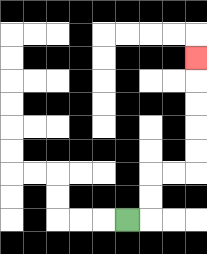{'start': '[5, 9]', 'end': '[8, 2]', 'path_directions': 'R,U,U,R,R,U,U,U,U,U', 'path_coordinates': '[[5, 9], [6, 9], [6, 8], [6, 7], [7, 7], [8, 7], [8, 6], [8, 5], [8, 4], [8, 3], [8, 2]]'}